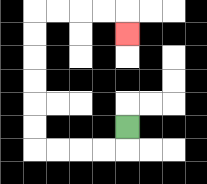{'start': '[5, 5]', 'end': '[5, 1]', 'path_directions': 'D,L,L,L,L,U,U,U,U,U,U,R,R,R,R,D', 'path_coordinates': '[[5, 5], [5, 6], [4, 6], [3, 6], [2, 6], [1, 6], [1, 5], [1, 4], [1, 3], [1, 2], [1, 1], [1, 0], [2, 0], [3, 0], [4, 0], [5, 0], [5, 1]]'}